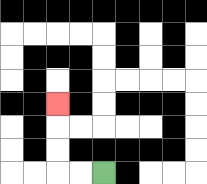{'start': '[4, 7]', 'end': '[2, 4]', 'path_directions': 'L,L,U,U,U', 'path_coordinates': '[[4, 7], [3, 7], [2, 7], [2, 6], [2, 5], [2, 4]]'}